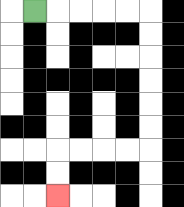{'start': '[1, 0]', 'end': '[2, 8]', 'path_directions': 'R,R,R,R,R,D,D,D,D,D,D,L,L,L,L,D,D', 'path_coordinates': '[[1, 0], [2, 0], [3, 0], [4, 0], [5, 0], [6, 0], [6, 1], [6, 2], [6, 3], [6, 4], [6, 5], [6, 6], [5, 6], [4, 6], [3, 6], [2, 6], [2, 7], [2, 8]]'}